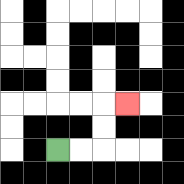{'start': '[2, 6]', 'end': '[5, 4]', 'path_directions': 'R,R,U,U,R', 'path_coordinates': '[[2, 6], [3, 6], [4, 6], [4, 5], [4, 4], [5, 4]]'}